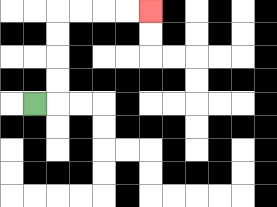{'start': '[1, 4]', 'end': '[6, 0]', 'path_directions': 'R,U,U,U,U,R,R,R,R', 'path_coordinates': '[[1, 4], [2, 4], [2, 3], [2, 2], [2, 1], [2, 0], [3, 0], [4, 0], [5, 0], [6, 0]]'}